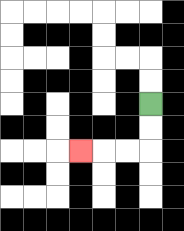{'start': '[6, 4]', 'end': '[3, 6]', 'path_directions': 'D,D,L,L,L', 'path_coordinates': '[[6, 4], [6, 5], [6, 6], [5, 6], [4, 6], [3, 6]]'}